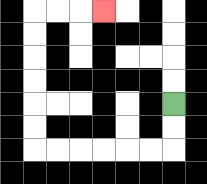{'start': '[7, 4]', 'end': '[4, 0]', 'path_directions': 'D,D,L,L,L,L,L,L,U,U,U,U,U,U,R,R,R', 'path_coordinates': '[[7, 4], [7, 5], [7, 6], [6, 6], [5, 6], [4, 6], [3, 6], [2, 6], [1, 6], [1, 5], [1, 4], [1, 3], [1, 2], [1, 1], [1, 0], [2, 0], [3, 0], [4, 0]]'}